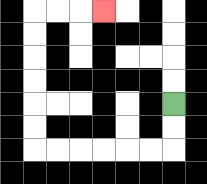{'start': '[7, 4]', 'end': '[4, 0]', 'path_directions': 'D,D,L,L,L,L,L,L,U,U,U,U,U,U,R,R,R', 'path_coordinates': '[[7, 4], [7, 5], [7, 6], [6, 6], [5, 6], [4, 6], [3, 6], [2, 6], [1, 6], [1, 5], [1, 4], [1, 3], [1, 2], [1, 1], [1, 0], [2, 0], [3, 0], [4, 0]]'}